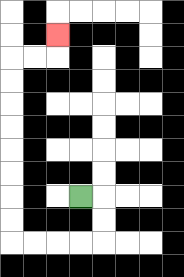{'start': '[3, 8]', 'end': '[2, 1]', 'path_directions': 'R,D,D,L,L,L,L,U,U,U,U,U,U,U,U,R,R,U', 'path_coordinates': '[[3, 8], [4, 8], [4, 9], [4, 10], [3, 10], [2, 10], [1, 10], [0, 10], [0, 9], [0, 8], [0, 7], [0, 6], [0, 5], [0, 4], [0, 3], [0, 2], [1, 2], [2, 2], [2, 1]]'}